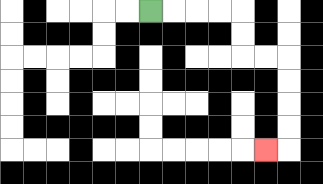{'start': '[6, 0]', 'end': '[11, 6]', 'path_directions': 'R,R,R,R,D,D,R,R,D,D,D,D,L', 'path_coordinates': '[[6, 0], [7, 0], [8, 0], [9, 0], [10, 0], [10, 1], [10, 2], [11, 2], [12, 2], [12, 3], [12, 4], [12, 5], [12, 6], [11, 6]]'}